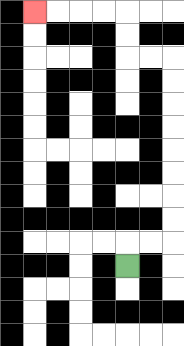{'start': '[5, 11]', 'end': '[1, 0]', 'path_directions': 'U,R,R,U,U,U,U,U,U,U,U,L,L,U,U,L,L,L,L', 'path_coordinates': '[[5, 11], [5, 10], [6, 10], [7, 10], [7, 9], [7, 8], [7, 7], [7, 6], [7, 5], [7, 4], [7, 3], [7, 2], [6, 2], [5, 2], [5, 1], [5, 0], [4, 0], [3, 0], [2, 0], [1, 0]]'}